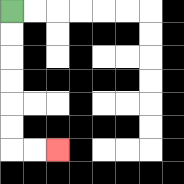{'start': '[0, 0]', 'end': '[2, 6]', 'path_directions': 'D,D,D,D,D,D,R,R', 'path_coordinates': '[[0, 0], [0, 1], [0, 2], [0, 3], [0, 4], [0, 5], [0, 6], [1, 6], [2, 6]]'}